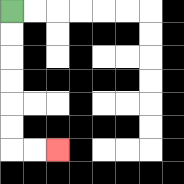{'start': '[0, 0]', 'end': '[2, 6]', 'path_directions': 'D,D,D,D,D,D,R,R', 'path_coordinates': '[[0, 0], [0, 1], [0, 2], [0, 3], [0, 4], [0, 5], [0, 6], [1, 6], [2, 6]]'}